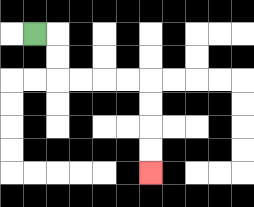{'start': '[1, 1]', 'end': '[6, 7]', 'path_directions': 'R,D,D,R,R,R,R,D,D,D,D', 'path_coordinates': '[[1, 1], [2, 1], [2, 2], [2, 3], [3, 3], [4, 3], [5, 3], [6, 3], [6, 4], [6, 5], [6, 6], [6, 7]]'}